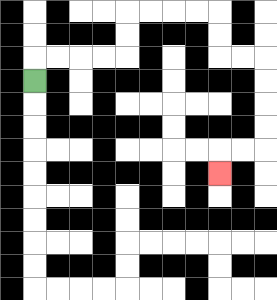{'start': '[1, 3]', 'end': '[9, 7]', 'path_directions': 'U,R,R,R,R,U,U,R,R,R,R,D,D,R,R,D,D,D,D,L,L,D', 'path_coordinates': '[[1, 3], [1, 2], [2, 2], [3, 2], [4, 2], [5, 2], [5, 1], [5, 0], [6, 0], [7, 0], [8, 0], [9, 0], [9, 1], [9, 2], [10, 2], [11, 2], [11, 3], [11, 4], [11, 5], [11, 6], [10, 6], [9, 6], [9, 7]]'}